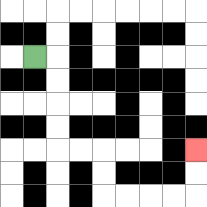{'start': '[1, 2]', 'end': '[8, 6]', 'path_directions': 'R,D,D,D,D,R,R,D,D,R,R,R,R,U,U', 'path_coordinates': '[[1, 2], [2, 2], [2, 3], [2, 4], [2, 5], [2, 6], [3, 6], [4, 6], [4, 7], [4, 8], [5, 8], [6, 8], [7, 8], [8, 8], [8, 7], [8, 6]]'}